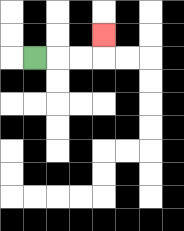{'start': '[1, 2]', 'end': '[4, 1]', 'path_directions': 'R,R,R,U', 'path_coordinates': '[[1, 2], [2, 2], [3, 2], [4, 2], [4, 1]]'}